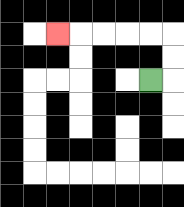{'start': '[6, 3]', 'end': '[2, 1]', 'path_directions': 'R,U,U,L,L,L,L,L', 'path_coordinates': '[[6, 3], [7, 3], [7, 2], [7, 1], [6, 1], [5, 1], [4, 1], [3, 1], [2, 1]]'}